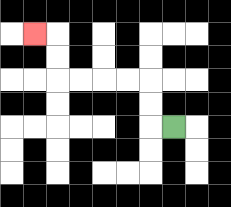{'start': '[7, 5]', 'end': '[1, 1]', 'path_directions': 'L,U,U,L,L,L,L,U,U,L', 'path_coordinates': '[[7, 5], [6, 5], [6, 4], [6, 3], [5, 3], [4, 3], [3, 3], [2, 3], [2, 2], [2, 1], [1, 1]]'}